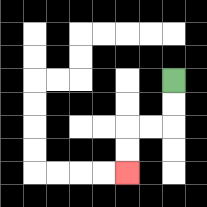{'start': '[7, 3]', 'end': '[5, 7]', 'path_directions': 'D,D,L,L,D,D', 'path_coordinates': '[[7, 3], [7, 4], [7, 5], [6, 5], [5, 5], [5, 6], [5, 7]]'}